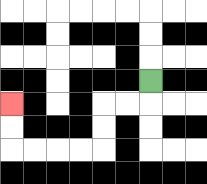{'start': '[6, 3]', 'end': '[0, 4]', 'path_directions': 'D,L,L,D,D,L,L,L,L,U,U', 'path_coordinates': '[[6, 3], [6, 4], [5, 4], [4, 4], [4, 5], [4, 6], [3, 6], [2, 6], [1, 6], [0, 6], [0, 5], [0, 4]]'}